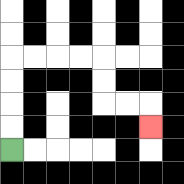{'start': '[0, 6]', 'end': '[6, 5]', 'path_directions': 'U,U,U,U,R,R,R,R,D,D,R,R,D', 'path_coordinates': '[[0, 6], [0, 5], [0, 4], [0, 3], [0, 2], [1, 2], [2, 2], [3, 2], [4, 2], [4, 3], [4, 4], [5, 4], [6, 4], [6, 5]]'}